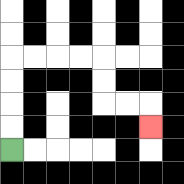{'start': '[0, 6]', 'end': '[6, 5]', 'path_directions': 'U,U,U,U,R,R,R,R,D,D,R,R,D', 'path_coordinates': '[[0, 6], [0, 5], [0, 4], [0, 3], [0, 2], [1, 2], [2, 2], [3, 2], [4, 2], [4, 3], [4, 4], [5, 4], [6, 4], [6, 5]]'}